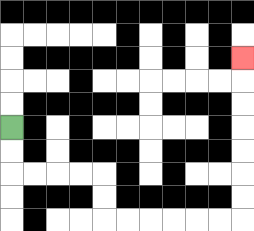{'start': '[0, 5]', 'end': '[10, 2]', 'path_directions': 'D,D,R,R,R,R,D,D,R,R,R,R,R,R,U,U,U,U,U,U,U', 'path_coordinates': '[[0, 5], [0, 6], [0, 7], [1, 7], [2, 7], [3, 7], [4, 7], [4, 8], [4, 9], [5, 9], [6, 9], [7, 9], [8, 9], [9, 9], [10, 9], [10, 8], [10, 7], [10, 6], [10, 5], [10, 4], [10, 3], [10, 2]]'}